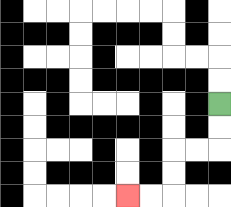{'start': '[9, 4]', 'end': '[5, 8]', 'path_directions': 'D,D,L,L,D,D,L,L', 'path_coordinates': '[[9, 4], [9, 5], [9, 6], [8, 6], [7, 6], [7, 7], [7, 8], [6, 8], [5, 8]]'}